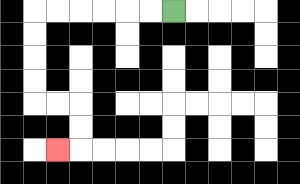{'start': '[7, 0]', 'end': '[2, 6]', 'path_directions': 'L,L,L,L,L,L,D,D,D,D,R,R,D,D,L', 'path_coordinates': '[[7, 0], [6, 0], [5, 0], [4, 0], [3, 0], [2, 0], [1, 0], [1, 1], [1, 2], [1, 3], [1, 4], [2, 4], [3, 4], [3, 5], [3, 6], [2, 6]]'}